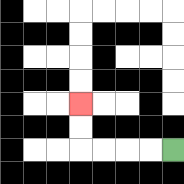{'start': '[7, 6]', 'end': '[3, 4]', 'path_directions': 'L,L,L,L,U,U', 'path_coordinates': '[[7, 6], [6, 6], [5, 6], [4, 6], [3, 6], [3, 5], [3, 4]]'}